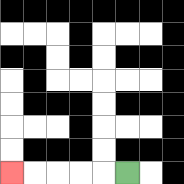{'start': '[5, 7]', 'end': '[0, 7]', 'path_directions': 'L,L,L,L,L', 'path_coordinates': '[[5, 7], [4, 7], [3, 7], [2, 7], [1, 7], [0, 7]]'}